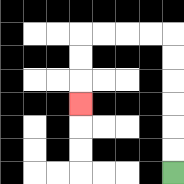{'start': '[7, 7]', 'end': '[3, 4]', 'path_directions': 'U,U,U,U,U,U,L,L,L,L,D,D,D', 'path_coordinates': '[[7, 7], [7, 6], [7, 5], [7, 4], [7, 3], [7, 2], [7, 1], [6, 1], [5, 1], [4, 1], [3, 1], [3, 2], [3, 3], [3, 4]]'}